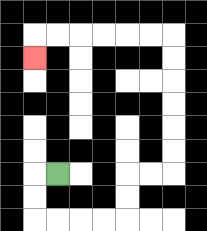{'start': '[2, 7]', 'end': '[1, 2]', 'path_directions': 'L,D,D,R,R,R,R,U,U,R,R,U,U,U,U,U,U,L,L,L,L,L,L,D', 'path_coordinates': '[[2, 7], [1, 7], [1, 8], [1, 9], [2, 9], [3, 9], [4, 9], [5, 9], [5, 8], [5, 7], [6, 7], [7, 7], [7, 6], [7, 5], [7, 4], [7, 3], [7, 2], [7, 1], [6, 1], [5, 1], [4, 1], [3, 1], [2, 1], [1, 1], [1, 2]]'}